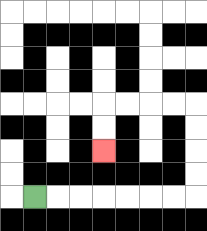{'start': '[1, 8]', 'end': '[4, 6]', 'path_directions': 'R,R,R,R,R,R,R,U,U,U,U,L,L,L,L,D,D', 'path_coordinates': '[[1, 8], [2, 8], [3, 8], [4, 8], [5, 8], [6, 8], [7, 8], [8, 8], [8, 7], [8, 6], [8, 5], [8, 4], [7, 4], [6, 4], [5, 4], [4, 4], [4, 5], [4, 6]]'}